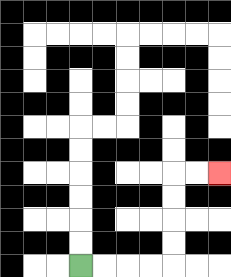{'start': '[3, 11]', 'end': '[9, 7]', 'path_directions': 'R,R,R,R,U,U,U,U,R,R', 'path_coordinates': '[[3, 11], [4, 11], [5, 11], [6, 11], [7, 11], [7, 10], [7, 9], [7, 8], [7, 7], [8, 7], [9, 7]]'}